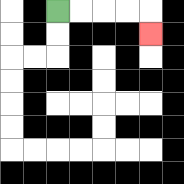{'start': '[2, 0]', 'end': '[6, 1]', 'path_directions': 'R,R,R,R,D', 'path_coordinates': '[[2, 0], [3, 0], [4, 0], [5, 0], [6, 0], [6, 1]]'}